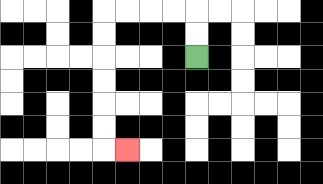{'start': '[8, 2]', 'end': '[5, 6]', 'path_directions': 'U,U,L,L,L,L,D,D,D,D,D,D,R', 'path_coordinates': '[[8, 2], [8, 1], [8, 0], [7, 0], [6, 0], [5, 0], [4, 0], [4, 1], [4, 2], [4, 3], [4, 4], [4, 5], [4, 6], [5, 6]]'}